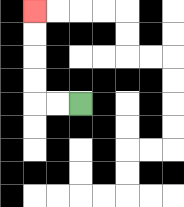{'start': '[3, 4]', 'end': '[1, 0]', 'path_directions': 'L,L,U,U,U,U', 'path_coordinates': '[[3, 4], [2, 4], [1, 4], [1, 3], [1, 2], [1, 1], [1, 0]]'}